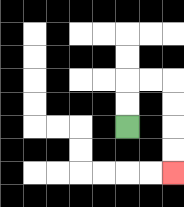{'start': '[5, 5]', 'end': '[7, 7]', 'path_directions': 'U,U,R,R,D,D,D,D', 'path_coordinates': '[[5, 5], [5, 4], [5, 3], [6, 3], [7, 3], [7, 4], [7, 5], [7, 6], [7, 7]]'}